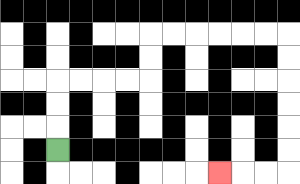{'start': '[2, 6]', 'end': '[9, 7]', 'path_directions': 'U,U,U,R,R,R,R,U,U,R,R,R,R,R,R,D,D,D,D,D,D,L,L,L', 'path_coordinates': '[[2, 6], [2, 5], [2, 4], [2, 3], [3, 3], [4, 3], [5, 3], [6, 3], [6, 2], [6, 1], [7, 1], [8, 1], [9, 1], [10, 1], [11, 1], [12, 1], [12, 2], [12, 3], [12, 4], [12, 5], [12, 6], [12, 7], [11, 7], [10, 7], [9, 7]]'}